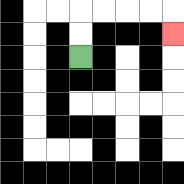{'start': '[3, 2]', 'end': '[7, 1]', 'path_directions': 'U,U,R,R,R,R,D', 'path_coordinates': '[[3, 2], [3, 1], [3, 0], [4, 0], [5, 0], [6, 0], [7, 0], [7, 1]]'}